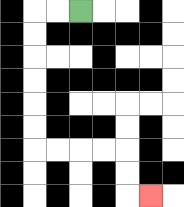{'start': '[3, 0]', 'end': '[6, 8]', 'path_directions': 'L,L,D,D,D,D,D,D,R,R,R,R,D,D,R', 'path_coordinates': '[[3, 0], [2, 0], [1, 0], [1, 1], [1, 2], [1, 3], [1, 4], [1, 5], [1, 6], [2, 6], [3, 6], [4, 6], [5, 6], [5, 7], [5, 8], [6, 8]]'}